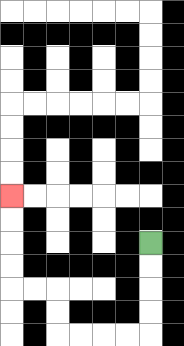{'start': '[6, 10]', 'end': '[0, 8]', 'path_directions': 'D,D,D,D,L,L,L,L,U,U,L,L,U,U,U,U', 'path_coordinates': '[[6, 10], [6, 11], [6, 12], [6, 13], [6, 14], [5, 14], [4, 14], [3, 14], [2, 14], [2, 13], [2, 12], [1, 12], [0, 12], [0, 11], [0, 10], [0, 9], [0, 8]]'}